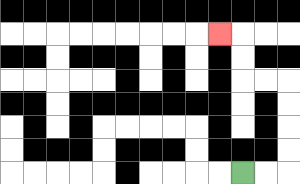{'start': '[10, 7]', 'end': '[9, 1]', 'path_directions': 'R,R,U,U,U,U,L,L,U,U,L', 'path_coordinates': '[[10, 7], [11, 7], [12, 7], [12, 6], [12, 5], [12, 4], [12, 3], [11, 3], [10, 3], [10, 2], [10, 1], [9, 1]]'}